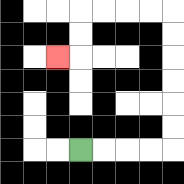{'start': '[3, 6]', 'end': '[2, 2]', 'path_directions': 'R,R,R,R,U,U,U,U,U,U,L,L,L,L,D,D,L', 'path_coordinates': '[[3, 6], [4, 6], [5, 6], [6, 6], [7, 6], [7, 5], [7, 4], [7, 3], [7, 2], [7, 1], [7, 0], [6, 0], [5, 0], [4, 0], [3, 0], [3, 1], [3, 2], [2, 2]]'}